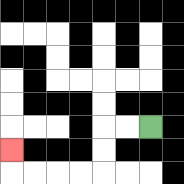{'start': '[6, 5]', 'end': '[0, 6]', 'path_directions': 'L,L,D,D,L,L,L,L,U', 'path_coordinates': '[[6, 5], [5, 5], [4, 5], [4, 6], [4, 7], [3, 7], [2, 7], [1, 7], [0, 7], [0, 6]]'}